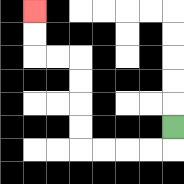{'start': '[7, 5]', 'end': '[1, 0]', 'path_directions': 'D,L,L,L,L,U,U,U,U,L,L,U,U', 'path_coordinates': '[[7, 5], [7, 6], [6, 6], [5, 6], [4, 6], [3, 6], [3, 5], [3, 4], [3, 3], [3, 2], [2, 2], [1, 2], [1, 1], [1, 0]]'}